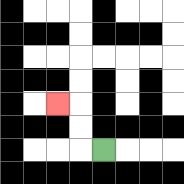{'start': '[4, 6]', 'end': '[2, 4]', 'path_directions': 'L,U,U,L', 'path_coordinates': '[[4, 6], [3, 6], [3, 5], [3, 4], [2, 4]]'}